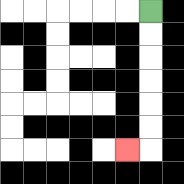{'start': '[6, 0]', 'end': '[5, 6]', 'path_directions': 'D,D,D,D,D,D,L', 'path_coordinates': '[[6, 0], [6, 1], [6, 2], [6, 3], [6, 4], [6, 5], [6, 6], [5, 6]]'}